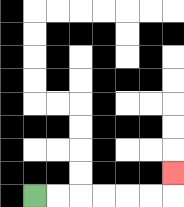{'start': '[1, 8]', 'end': '[7, 7]', 'path_directions': 'R,R,R,R,R,R,U', 'path_coordinates': '[[1, 8], [2, 8], [3, 8], [4, 8], [5, 8], [6, 8], [7, 8], [7, 7]]'}